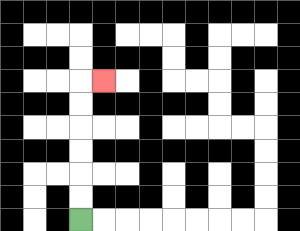{'start': '[3, 9]', 'end': '[4, 3]', 'path_directions': 'U,U,U,U,U,U,R', 'path_coordinates': '[[3, 9], [3, 8], [3, 7], [3, 6], [3, 5], [3, 4], [3, 3], [4, 3]]'}